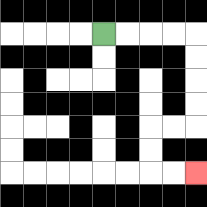{'start': '[4, 1]', 'end': '[8, 7]', 'path_directions': 'R,R,R,R,D,D,D,D,L,L,D,D,R,R', 'path_coordinates': '[[4, 1], [5, 1], [6, 1], [7, 1], [8, 1], [8, 2], [8, 3], [8, 4], [8, 5], [7, 5], [6, 5], [6, 6], [6, 7], [7, 7], [8, 7]]'}